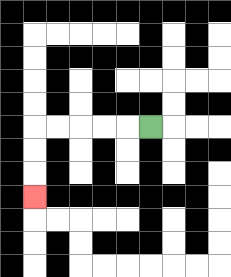{'start': '[6, 5]', 'end': '[1, 8]', 'path_directions': 'L,L,L,L,L,D,D,D', 'path_coordinates': '[[6, 5], [5, 5], [4, 5], [3, 5], [2, 5], [1, 5], [1, 6], [1, 7], [1, 8]]'}